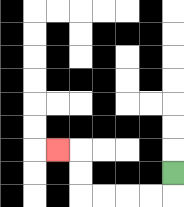{'start': '[7, 7]', 'end': '[2, 6]', 'path_directions': 'D,L,L,L,L,U,U,L', 'path_coordinates': '[[7, 7], [7, 8], [6, 8], [5, 8], [4, 8], [3, 8], [3, 7], [3, 6], [2, 6]]'}